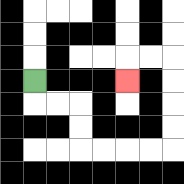{'start': '[1, 3]', 'end': '[5, 3]', 'path_directions': 'D,R,R,D,D,R,R,R,R,U,U,U,U,L,L,D', 'path_coordinates': '[[1, 3], [1, 4], [2, 4], [3, 4], [3, 5], [3, 6], [4, 6], [5, 6], [6, 6], [7, 6], [7, 5], [7, 4], [7, 3], [7, 2], [6, 2], [5, 2], [5, 3]]'}